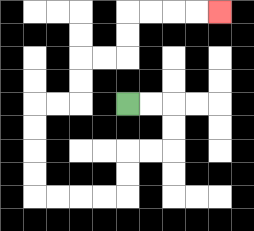{'start': '[5, 4]', 'end': '[9, 0]', 'path_directions': 'R,R,D,D,L,L,D,D,L,L,L,L,U,U,U,U,R,R,U,U,R,R,U,U,R,R,R,R', 'path_coordinates': '[[5, 4], [6, 4], [7, 4], [7, 5], [7, 6], [6, 6], [5, 6], [5, 7], [5, 8], [4, 8], [3, 8], [2, 8], [1, 8], [1, 7], [1, 6], [1, 5], [1, 4], [2, 4], [3, 4], [3, 3], [3, 2], [4, 2], [5, 2], [5, 1], [5, 0], [6, 0], [7, 0], [8, 0], [9, 0]]'}